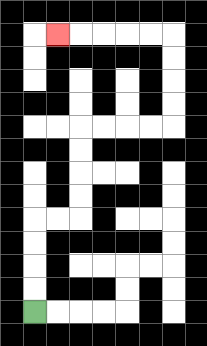{'start': '[1, 13]', 'end': '[2, 1]', 'path_directions': 'U,U,U,U,R,R,U,U,U,U,R,R,R,R,U,U,U,U,L,L,L,L,L', 'path_coordinates': '[[1, 13], [1, 12], [1, 11], [1, 10], [1, 9], [2, 9], [3, 9], [3, 8], [3, 7], [3, 6], [3, 5], [4, 5], [5, 5], [6, 5], [7, 5], [7, 4], [7, 3], [7, 2], [7, 1], [6, 1], [5, 1], [4, 1], [3, 1], [2, 1]]'}